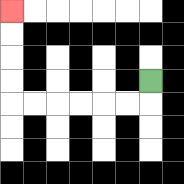{'start': '[6, 3]', 'end': '[0, 0]', 'path_directions': 'D,L,L,L,L,L,L,U,U,U,U', 'path_coordinates': '[[6, 3], [6, 4], [5, 4], [4, 4], [3, 4], [2, 4], [1, 4], [0, 4], [0, 3], [0, 2], [0, 1], [0, 0]]'}